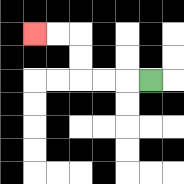{'start': '[6, 3]', 'end': '[1, 1]', 'path_directions': 'L,L,L,U,U,L,L', 'path_coordinates': '[[6, 3], [5, 3], [4, 3], [3, 3], [3, 2], [3, 1], [2, 1], [1, 1]]'}